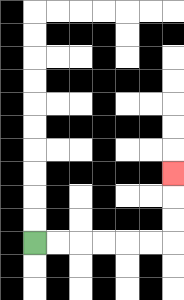{'start': '[1, 10]', 'end': '[7, 7]', 'path_directions': 'R,R,R,R,R,R,U,U,U', 'path_coordinates': '[[1, 10], [2, 10], [3, 10], [4, 10], [5, 10], [6, 10], [7, 10], [7, 9], [7, 8], [7, 7]]'}